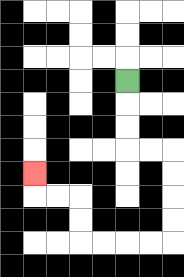{'start': '[5, 3]', 'end': '[1, 7]', 'path_directions': 'D,D,D,R,R,D,D,D,D,L,L,L,L,U,U,L,L,U', 'path_coordinates': '[[5, 3], [5, 4], [5, 5], [5, 6], [6, 6], [7, 6], [7, 7], [7, 8], [7, 9], [7, 10], [6, 10], [5, 10], [4, 10], [3, 10], [3, 9], [3, 8], [2, 8], [1, 8], [1, 7]]'}